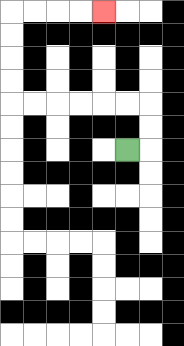{'start': '[5, 6]', 'end': '[4, 0]', 'path_directions': 'R,U,U,L,L,L,L,L,L,U,U,U,U,R,R,R,R', 'path_coordinates': '[[5, 6], [6, 6], [6, 5], [6, 4], [5, 4], [4, 4], [3, 4], [2, 4], [1, 4], [0, 4], [0, 3], [0, 2], [0, 1], [0, 0], [1, 0], [2, 0], [3, 0], [4, 0]]'}